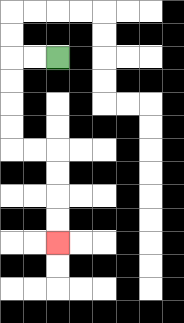{'start': '[2, 2]', 'end': '[2, 10]', 'path_directions': 'L,L,D,D,D,D,R,R,D,D,D,D', 'path_coordinates': '[[2, 2], [1, 2], [0, 2], [0, 3], [0, 4], [0, 5], [0, 6], [1, 6], [2, 6], [2, 7], [2, 8], [2, 9], [2, 10]]'}